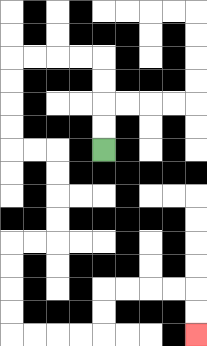{'start': '[4, 6]', 'end': '[8, 14]', 'path_directions': 'U,U,U,U,L,L,L,L,D,D,D,D,R,R,D,D,D,D,L,L,D,D,D,D,R,R,R,R,U,U,R,R,R,R,D,D', 'path_coordinates': '[[4, 6], [4, 5], [4, 4], [4, 3], [4, 2], [3, 2], [2, 2], [1, 2], [0, 2], [0, 3], [0, 4], [0, 5], [0, 6], [1, 6], [2, 6], [2, 7], [2, 8], [2, 9], [2, 10], [1, 10], [0, 10], [0, 11], [0, 12], [0, 13], [0, 14], [1, 14], [2, 14], [3, 14], [4, 14], [4, 13], [4, 12], [5, 12], [6, 12], [7, 12], [8, 12], [8, 13], [8, 14]]'}